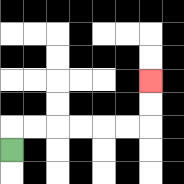{'start': '[0, 6]', 'end': '[6, 3]', 'path_directions': 'U,R,R,R,R,R,R,U,U', 'path_coordinates': '[[0, 6], [0, 5], [1, 5], [2, 5], [3, 5], [4, 5], [5, 5], [6, 5], [6, 4], [6, 3]]'}